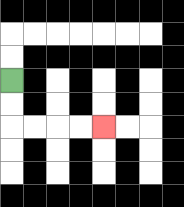{'start': '[0, 3]', 'end': '[4, 5]', 'path_directions': 'D,D,R,R,R,R', 'path_coordinates': '[[0, 3], [0, 4], [0, 5], [1, 5], [2, 5], [3, 5], [4, 5]]'}